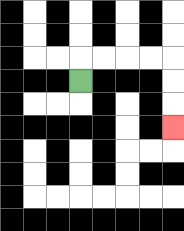{'start': '[3, 3]', 'end': '[7, 5]', 'path_directions': 'U,R,R,R,R,D,D,D', 'path_coordinates': '[[3, 3], [3, 2], [4, 2], [5, 2], [6, 2], [7, 2], [7, 3], [7, 4], [7, 5]]'}